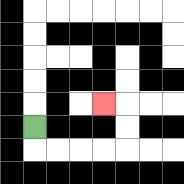{'start': '[1, 5]', 'end': '[4, 4]', 'path_directions': 'D,R,R,R,R,U,U,L', 'path_coordinates': '[[1, 5], [1, 6], [2, 6], [3, 6], [4, 6], [5, 6], [5, 5], [5, 4], [4, 4]]'}